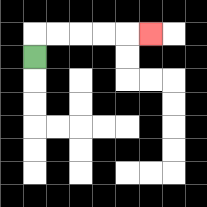{'start': '[1, 2]', 'end': '[6, 1]', 'path_directions': 'U,R,R,R,R,R', 'path_coordinates': '[[1, 2], [1, 1], [2, 1], [3, 1], [4, 1], [5, 1], [6, 1]]'}